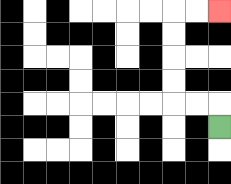{'start': '[9, 5]', 'end': '[9, 0]', 'path_directions': 'U,L,L,U,U,U,U,R,R', 'path_coordinates': '[[9, 5], [9, 4], [8, 4], [7, 4], [7, 3], [7, 2], [7, 1], [7, 0], [8, 0], [9, 0]]'}